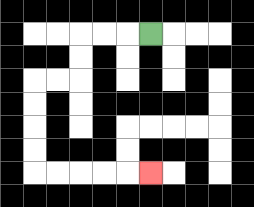{'start': '[6, 1]', 'end': '[6, 7]', 'path_directions': 'L,L,L,D,D,L,L,D,D,D,D,R,R,R,R,R', 'path_coordinates': '[[6, 1], [5, 1], [4, 1], [3, 1], [3, 2], [3, 3], [2, 3], [1, 3], [1, 4], [1, 5], [1, 6], [1, 7], [2, 7], [3, 7], [4, 7], [5, 7], [6, 7]]'}